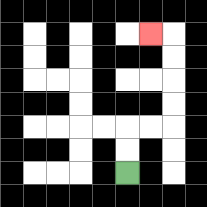{'start': '[5, 7]', 'end': '[6, 1]', 'path_directions': 'U,U,R,R,U,U,U,U,L', 'path_coordinates': '[[5, 7], [5, 6], [5, 5], [6, 5], [7, 5], [7, 4], [7, 3], [7, 2], [7, 1], [6, 1]]'}